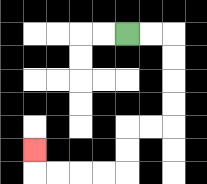{'start': '[5, 1]', 'end': '[1, 6]', 'path_directions': 'R,R,D,D,D,D,L,L,D,D,L,L,L,L,U', 'path_coordinates': '[[5, 1], [6, 1], [7, 1], [7, 2], [7, 3], [7, 4], [7, 5], [6, 5], [5, 5], [5, 6], [5, 7], [4, 7], [3, 7], [2, 7], [1, 7], [1, 6]]'}